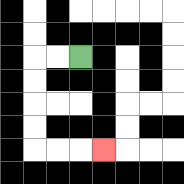{'start': '[3, 2]', 'end': '[4, 6]', 'path_directions': 'L,L,D,D,D,D,R,R,R', 'path_coordinates': '[[3, 2], [2, 2], [1, 2], [1, 3], [1, 4], [1, 5], [1, 6], [2, 6], [3, 6], [4, 6]]'}